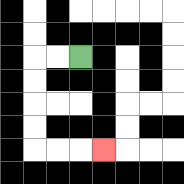{'start': '[3, 2]', 'end': '[4, 6]', 'path_directions': 'L,L,D,D,D,D,R,R,R', 'path_coordinates': '[[3, 2], [2, 2], [1, 2], [1, 3], [1, 4], [1, 5], [1, 6], [2, 6], [3, 6], [4, 6]]'}